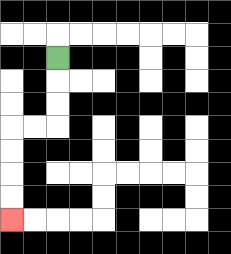{'start': '[2, 2]', 'end': '[0, 9]', 'path_directions': 'D,D,D,L,L,D,D,D,D', 'path_coordinates': '[[2, 2], [2, 3], [2, 4], [2, 5], [1, 5], [0, 5], [0, 6], [0, 7], [0, 8], [0, 9]]'}